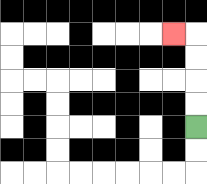{'start': '[8, 5]', 'end': '[7, 1]', 'path_directions': 'U,U,U,U,L', 'path_coordinates': '[[8, 5], [8, 4], [8, 3], [8, 2], [8, 1], [7, 1]]'}